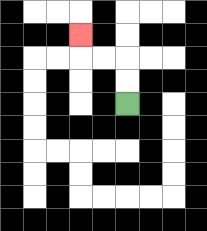{'start': '[5, 4]', 'end': '[3, 1]', 'path_directions': 'U,U,L,L,U', 'path_coordinates': '[[5, 4], [5, 3], [5, 2], [4, 2], [3, 2], [3, 1]]'}